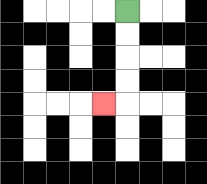{'start': '[5, 0]', 'end': '[4, 4]', 'path_directions': 'D,D,D,D,L', 'path_coordinates': '[[5, 0], [5, 1], [5, 2], [5, 3], [5, 4], [4, 4]]'}